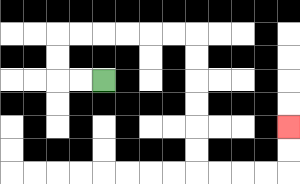{'start': '[4, 3]', 'end': '[12, 5]', 'path_directions': 'L,L,U,U,R,R,R,R,R,R,D,D,D,D,D,D,R,R,R,R,U,U', 'path_coordinates': '[[4, 3], [3, 3], [2, 3], [2, 2], [2, 1], [3, 1], [4, 1], [5, 1], [6, 1], [7, 1], [8, 1], [8, 2], [8, 3], [8, 4], [8, 5], [8, 6], [8, 7], [9, 7], [10, 7], [11, 7], [12, 7], [12, 6], [12, 5]]'}